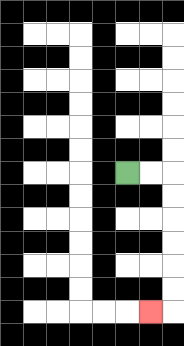{'start': '[5, 7]', 'end': '[6, 13]', 'path_directions': 'R,R,D,D,D,D,D,D,L', 'path_coordinates': '[[5, 7], [6, 7], [7, 7], [7, 8], [7, 9], [7, 10], [7, 11], [7, 12], [7, 13], [6, 13]]'}